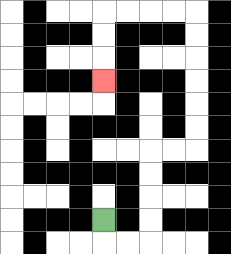{'start': '[4, 9]', 'end': '[4, 3]', 'path_directions': 'D,R,R,U,U,U,U,R,R,U,U,U,U,U,U,L,L,L,L,D,D,D', 'path_coordinates': '[[4, 9], [4, 10], [5, 10], [6, 10], [6, 9], [6, 8], [6, 7], [6, 6], [7, 6], [8, 6], [8, 5], [8, 4], [8, 3], [8, 2], [8, 1], [8, 0], [7, 0], [6, 0], [5, 0], [4, 0], [4, 1], [4, 2], [4, 3]]'}